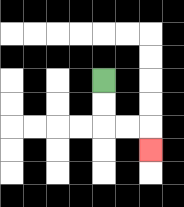{'start': '[4, 3]', 'end': '[6, 6]', 'path_directions': 'D,D,R,R,D', 'path_coordinates': '[[4, 3], [4, 4], [4, 5], [5, 5], [6, 5], [6, 6]]'}